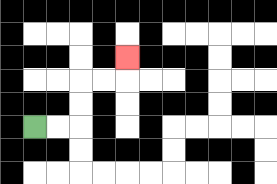{'start': '[1, 5]', 'end': '[5, 2]', 'path_directions': 'R,R,U,U,R,R,U', 'path_coordinates': '[[1, 5], [2, 5], [3, 5], [3, 4], [3, 3], [4, 3], [5, 3], [5, 2]]'}